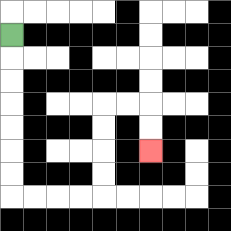{'start': '[0, 1]', 'end': '[6, 6]', 'path_directions': 'D,D,D,D,D,D,D,R,R,R,R,U,U,U,U,R,R,D,D', 'path_coordinates': '[[0, 1], [0, 2], [0, 3], [0, 4], [0, 5], [0, 6], [0, 7], [0, 8], [1, 8], [2, 8], [3, 8], [4, 8], [4, 7], [4, 6], [4, 5], [4, 4], [5, 4], [6, 4], [6, 5], [6, 6]]'}